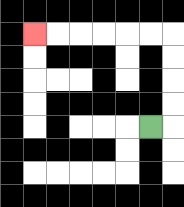{'start': '[6, 5]', 'end': '[1, 1]', 'path_directions': 'R,U,U,U,U,L,L,L,L,L,L', 'path_coordinates': '[[6, 5], [7, 5], [7, 4], [7, 3], [7, 2], [7, 1], [6, 1], [5, 1], [4, 1], [3, 1], [2, 1], [1, 1]]'}